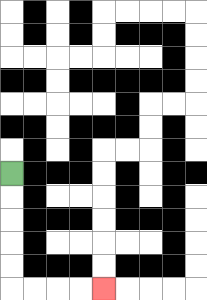{'start': '[0, 7]', 'end': '[4, 12]', 'path_directions': 'D,D,D,D,D,R,R,R,R', 'path_coordinates': '[[0, 7], [0, 8], [0, 9], [0, 10], [0, 11], [0, 12], [1, 12], [2, 12], [3, 12], [4, 12]]'}